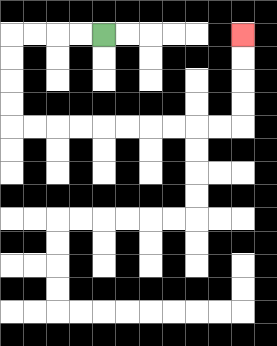{'start': '[4, 1]', 'end': '[10, 1]', 'path_directions': 'L,L,L,L,D,D,D,D,R,R,R,R,R,R,R,R,R,R,U,U,U,U', 'path_coordinates': '[[4, 1], [3, 1], [2, 1], [1, 1], [0, 1], [0, 2], [0, 3], [0, 4], [0, 5], [1, 5], [2, 5], [3, 5], [4, 5], [5, 5], [6, 5], [7, 5], [8, 5], [9, 5], [10, 5], [10, 4], [10, 3], [10, 2], [10, 1]]'}